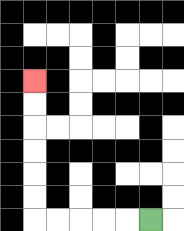{'start': '[6, 9]', 'end': '[1, 3]', 'path_directions': 'L,L,L,L,L,U,U,U,U,U,U', 'path_coordinates': '[[6, 9], [5, 9], [4, 9], [3, 9], [2, 9], [1, 9], [1, 8], [1, 7], [1, 6], [1, 5], [1, 4], [1, 3]]'}